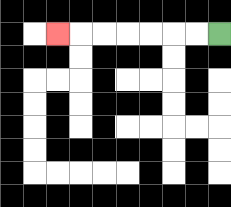{'start': '[9, 1]', 'end': '[2, 1]', 'path_directions': 'L,L,L,L,L,L,L', 'path_coordinates': '[[9, 1], [8, 1], [7, 1], [6, 1], [5, 1], [4, 1], [3, 1], [2, 1]]'}